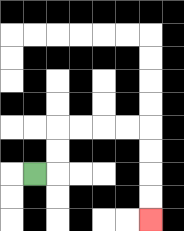{'start': '[1, 7]', 'end': '[6, 9]', 'path_directions': 'R,U,U,R,R,R,R,D,D,D,D', 'path_coordinates': '[[1, 7], [2, 7], [2, 6], [2, 5], [3, 5], [4, 5], [5, 5], [6, 5], [6, 6], [6, 7], [6, 8], [6, 9]]'}